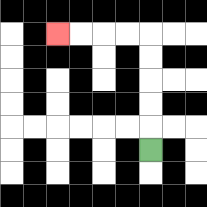{'start': '[6, 6]', 'end': '[2, 1]', 'path_directions': 'U,U,U,U,U,L,L,L,L', 'path_coordinates': '[[6, 6], [6, 5], [6, 4], [6, 3], [6, 2], [6, 1], [5, 1], [4, 1], [3, 1], [2, 1]]'}